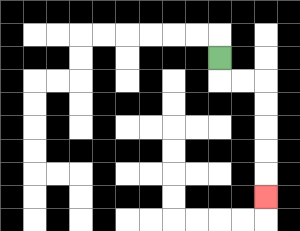{'start': '[9, 2]', 'end': '[11, 8]', 'path_directions': 'D,R,R,D,D,D,D,D', 'path_coordinates': '[[9, 2], [9, 3], [10, 3], [11, 3], [11, 4], [11, 5], [11, 6], [11, 7], [11, 8]]'}